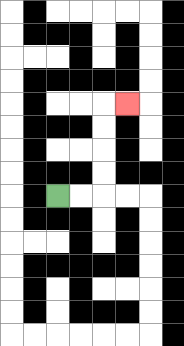{'start': '[2, 8]', 'end': '[5, 4]', 'path_directions': 'R,R,U,U,U,U,R', 'path_coordinates': '[[2, 8], [3, 8], [4, 8], [4, 7], [4, 6], [4, 5], [4, 4], [5, 4]]'}